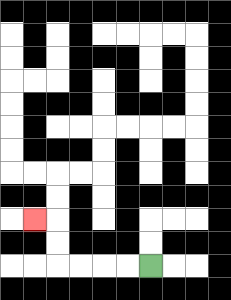{'start': '[6, 11]', 'end': '[1, 9]', 'path_directions': 'L,L,L,L,U,U,L', 'path_coordinates': '[[6, 11], [5, 11], [4, 11], [3, 11], [2, 11], [2, 10], [2, 9], [1, 9]]'}